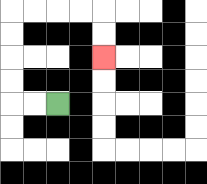{'start': '[2, 4]', 'end': '[4, 2]', 'path_directions': 'L,L,U,U,U,U,R,R,R,R,D,D', 'path_coordinates': '[[2, 4], [1, 4], [0, 4], [0, 3], [0, 2], [0, 1], [0, 0], [1, 0], [2, 0], [3, 0], [4, 0], [4, 1], [4, 2]]'}